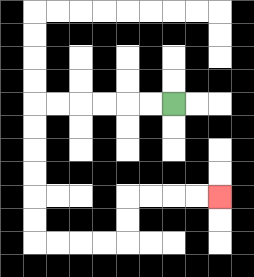{'start': '[7, 4]', 'end': '[9, 8]', 'path_directions': 'L,L,L,L,L,L,D,D,D,D,D,D,R,R,R,R,U,U,R,R,R,R', 'path_coordinates': '[[7, 4], [6, 4], [5, 4], [4, 4], [3, 4], [2, 4], [1, 4], [1, 5], [1, 6], [1, 7], [1, 8], [1, 9], [1, 10], [2, 10], [3, 10], [4, 10], [5, 10], [5, 9], [5, 8], [6, 8], [7, 8], [8, 8], [9, 8]]'}